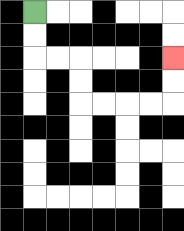{'start': '[1, 0]', 'end': '[7, 2]', 'path_directions': 'D,D,R,R,D,D,R,R,R,R,U,U', 'path_coordinates': '[[1, 0], [1, 1], [1, 2], [2, 2], [3, 2], [3, 3], [3, 4], [4, 4], [5, 4], [6, 4], [7, 4], [7, 3], [7, 2]]'}